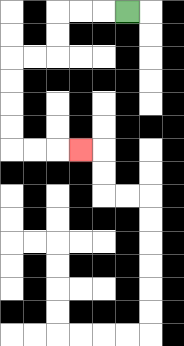{'start': '[5, 0]', 'end': '[3, 6]', 'path_directions': 'L,L,L,D,D,L,L,D,D,D,D,R,R,R', 'path_coordinates': '[[5, 0], [4, 0], [3, 0], [2, 0], [2, 1], [2, 2], [1, 2], [0, 2], [0, 3], [0, 4], [0, 5], [0, 6], [1, 6], [2, 6], [3, 6]]'}